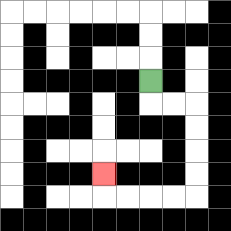{'start': '[6, 3]', 'end': '[4, 7]', 'path_directions': 'D,R,R,D,D,D,D,L,L,L,L,U', 'path_coordinates': '[[6, 3], [6, 4], [7, 4], [8, 4], [8, 5], [8, 6], [8, 7], [8, 8], [7, 8], [6, 8], [5, 8], [4, 8], [4, 7]]'}